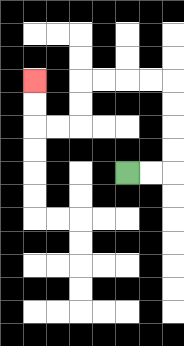{'start': '[5, 7]', 'end': '[1, 3]', 'path_directions': 'R,R,U,U,U,U,L,L,L,L,D,D,L,L,U,U', 'path_coordinates': '[[5, 7], [6, 7], [7, 7], [7, 6], [7, 5], [7, 4], [7, 3], [6, 3], [5, 3], [4, 3], [3, 3], [3, 4], [3, 5], [2, 5], [1, 5], [1, 4], [1, 3]]'}